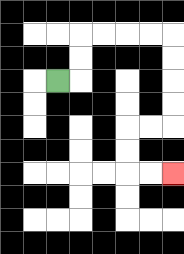{'start': '[2, 3]', 'end': '[7, 7]', 'path_directions': 'R,U,U,R,R,R,R,D,D,D,D,L,L,D,D,R,R', 'path_coordinates': '[[2, 3], [3, 3], [3, 2], [3, 1], [4, 1], [5, 1], [6, 1], [7, 1], [7, 2], [7, 3], [7, 4], [7, 5], [6, 5], [5, 5], [5, 6], [5, 7], [6, 7], [7, 7]]'}